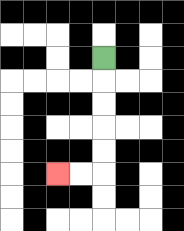{'start': '[4, 2]', 'end': '[2, 7]', 'path_directions': 'D,D,D,D,D,L,L', 'path_coordinates': '[[4, 2], [4, 3], [4, 4], [4, 5], [4, 6], [4, 7], [3, 7], [2, 7]]'}